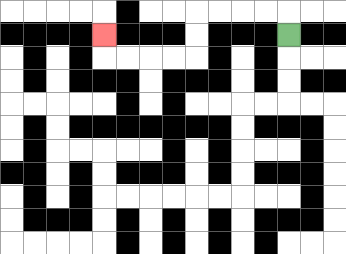{'start': '[12, 1]', 'end': '[4, 1]', 'path_directions': 'U,L,L,L,L,D,D,L,L,L,L,U', 'path_coordinates': '[[12, 1], [12, 0], [11, 0], [10, 0], [9, 0], [8, 0], [8, 1], [8, 2], [7, 2], [6, 2], [5, 2], [4, 2], [4, 1]]'}